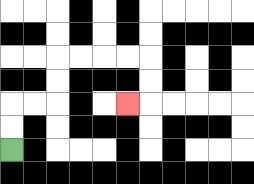{'start': '[0, 6]', 'end': '[5, 4]', 'path_directions': 'U,U,R,R,U,U,R,R,R,R,D,D,L', 'path_coordinates': '[[0, 6], [0, 5], [0, 4], [1, 4], [2, 4], [2, 3], [2, 2], [3, 2], [4, 2], [5, 2], [6, 2], [6, 3], [6, 4], [5, 4]]'}